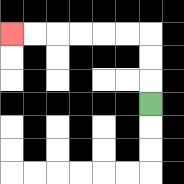{'start': '[6, 4]', 'end': '[0, 1]', 'path_directions': 'U,U,U,L,L,L,L,L,L', 'path_coordinates': '[[6, 4], [6, 3], [6, 2], [6, 1], [5, 1], [4, 1], [3, 1], [2, 1], [1, 1], [0, 1]]'}